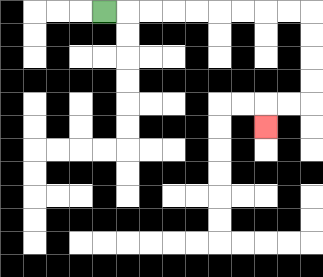{'start': '[4, 0]', 'end': '[11, 5]', 'path_directions': 'R,R,R,R,R,R,R,R,R,D,D,D,D,L,L,D', 'path_coordinates': '[[4, 0], [5, 0], [6, 0], [7, 0], [8, 0], [9, 0], [10, 0], [11, 0], [12, 0], [13, 0], [13, 1], [13, 2], [13, 3], [13, 4], [12, 4], [11, 4], [11, 5]]'}